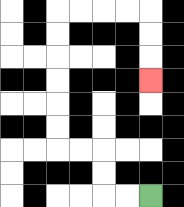{'start': '[6, 8]', 'end': '[6, 3]', 'path_directions': 'L,L,U,U,L,L,U,U,U,U,U,U,R,R,R,R,D,D,D', 'path_coordinates': '[[6, 8], [5, 8], [4, 8], [4, 7], [4, 6], [3, 6], [2, 6], [2, 5], [2, 4], [2, 3], [2, 2], [2, 1], [2, 0], [3, 0], [4, 0], [5, 0], [6, 0], [6, 1], [6, 2], [6, 3]]'}